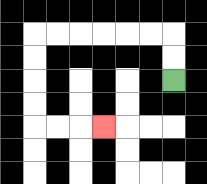{'start': '[7, 3]', 'end': '[4, 5]', 'path_directions': 'U,U,L,L,L,L,L,L,D,D,D,D,R,R,R', 'path_coordinates': '[[7, 3], [7, 2], [7, 1], [6, 1], [5, 1], [4, 1], [3, 1], [2, 1], [1, 1], [1, 2], [1, 3], [1, 4], [1, 5], [2, 5], [3, 5], [4, 5]]'}